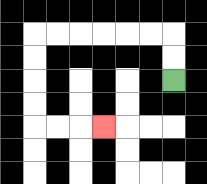{'start': '[7, 3]', 'end': '[4, 5]', 'path_directions': 'U,U,L,L,L,L,L,L,D,D,D,D,R,R,R', 'path_coordinates': '[[7, 3], [7, 2], [7, 1], [6, 1], [5, 1], [4, 1], [3, 1], [2, 1], [1, 1], [1, 2], [1, 3], [1, 4], [1, 5], [2, 5], [3, 5], [4, 5]]'}